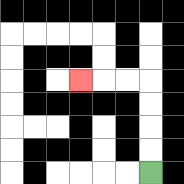{'start': '[6, 7]', 'end': '[3, 3]', 'path_directions': 'U,U,U,U,L,L,L', 'path_coordinates': '[[6, 7], [6, 6], [6, 5], [6, 4], [6, 3], [5, 3], [4, 3], [3, 3]]'}